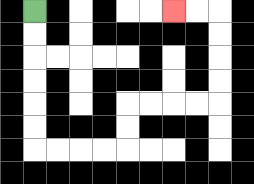{'start': '[1, 0]', 'end': '[7, 0]', 'path_directions': 'D,D,D,D,D,D,R,R,R,R,U,U,R,R,R,R,U,U,U,U,L,L', 'path_coordinates': '[[1, 0], [1, 1], [1, 2], [1, 3], [1, 4], [1, 5], [1, 6], [2, 6], [3, 6], [4, 6], [5, 6], [5, 5], [5, 4], [6, 4], [7, 4], [8, 4], [9, 4], [9, 3], [9, 2], [9, 1], [9, 0], [8, 0], [7, 0]]'}